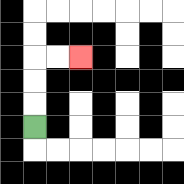{'start': '[1, 5]', 'end': '[3, 2]', 'path_directions': 'U,U,U,R,R', 'path_coordinates': '[[1, 5], [1, 4], [1, 3], [1, 2], [2, 2], [3, 2]]'}